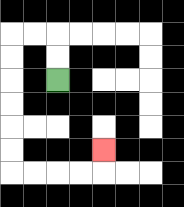{'start': '[2, 3]', 'end': '[4, 6]', 'path_directions': 'U,U,L,L,D,D,D,D,D,D,R,R,R,R,U', 'path_coordinates': '[[2, 3], [2, 2], [2, 1], [1, 1], [0, 1], [0, 2], [0, 3], [0, 4], [0, 5], [0, 6], [0, 7], [1, 7], [2, 7], [3, 7], [4, 7], [4, 6]]'}